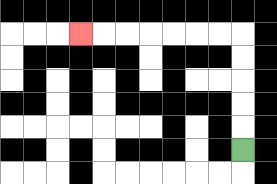{'start': '[10, 6]', 'end': '[3, 1]', 'path_directions': 'U,U,U,U,U,L,L,L,L,L,L,L', 'path_coordinates': '[[10, 6], [10, 5], [10, 4], [10, 3], [10, 2], [10, 1], [9, 1], [8, 1], [7, 1], [6, 1], [5, 1], [4, 1], [3, 1]]'}